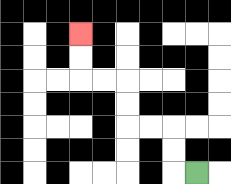{'start': '[8, 7]', 'end': '[3, 1]', 'path_directions': 'L,U,U,L,L,U,U,L,L,U,U', 'path_coordinates': '[[8, 7], [7, 7], [7, 6], [7, 5], [6, 5], [5, 5], [5, 4], [5, 3], [4, 3], [3, 3], [3, 2], [3, 1]]'}